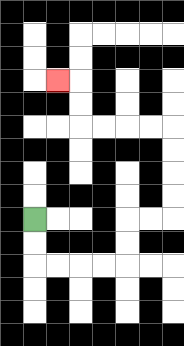{'start': '[1, 9]', 'end': '[2, 3]', 'path_directions': 'D,D,R,R,R,R,U,U,R,R,U,U,U,U,L,L,L,L,U,U,L', 'path_coordinates': '[[1, 9], [1, 10], [1, 11], [2, 11], [3, 11], [4, 11], [5, 11], [5, 10], [5, 9], [6, 9], [7, 9], [7, 8], [7, 7], [7, 6], [7, 5], [6, 5], [5, 5], [4, 5], [3, 5], [3, 4], [3, 3], [2, 3]]'}